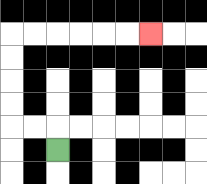{'start': '[2, 6]', 'end': '[6, 1]', 'path_directions': 'U,L,L,U,U,U,U,R,R,R,R,R,R', 'path_coordinates': '[[2, 6], [2, 5], [1, 5], [0, 5], [0, 4], [0, 3], [0, 2], [0, 1], [1, 1], [2, 1], [3, 1], [4, 1], [5, 1], [6, 1]]'}